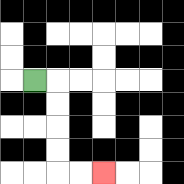{'start': '[1, 3]', 'end': '[4, 7]', 'path_directions': 'R,D,D,D,D,R,R', 'path_coordinates': '[[1, 3], [2, 3], [2, 4], [2, 5], [2, 6], [2, 7], [3, 7], [4, 7]]'}